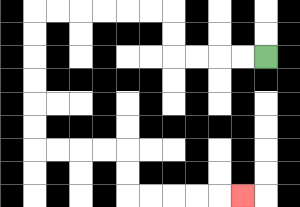{'start': '[11, 2]', 'end': '[10, 8]', 'path_directions': 'L,L,L,L,U,U,L,L,L,L,L,L,D,D,D,D,D,D,R,R,R,R,D,D,R,R,R,R,R', 'path_coordinates': '[[11, 2], [10, 2], [9, 2], [8, 2], [7, 2], [7, 1], [7, 0], [6, 0], [5, 0], [4, 0], [3, 0], [2, 0], [1, 0], [1, 1], [1, 2], [1, 3], [1, 4], [1, 5], [1, 6], [2, 6], [3, 6], [4, 6], [5, 6], [5, 7], [5, 8], [6, 8], [7, 8], [8, 8], [9, 8], [10, 8]]'}